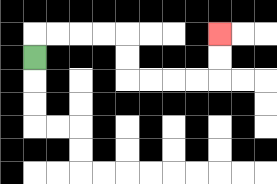{'start': '[1, 2]', 'end': '[9, 1]', 'path_directions': 'U,R,R,R,R,D,D,R,R,R,R,U,U', 'path_coordinates': '[[1, 2], [1, 1], [2, 1], [3, 1], [4, 1], [5, 1], [5, 2], [5, 3], [6, 3], [7, 3], [8, 3], [9, 3], [9, 2], [9, 1]]'}